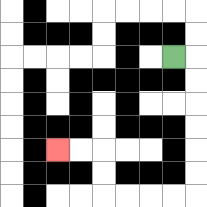{'start': '[7, 2]', 'end': '[2, 6]', 'path_directions': 'R,D,D,D,D,D,D,L,L,L,L,U,U,L,L', 'path_coordinates': '[[7, 2], [8, 2], [8, 3], [8, 4], [8, 5], [8, 6], [8, 7], [8, 8], [7, 8], [6, 8], [5, 8], [4, 8], [4, 7], [4, 6], [3, 6], [2, 6]]'}